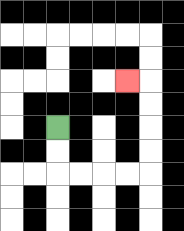{'start': '[2, 5]', 'end': '[5, 3]', 'path_directions': 'D,D,R,R,R,R,U,U,U,U,L', 'path_coordinates': '[[2, 5], [2, 6], [2, 7], [3, 7], [4, 7], [5, 7], [6, 7], [6, 6], [6, 5], [6, 4], [6, 3], [5, 3]]'}